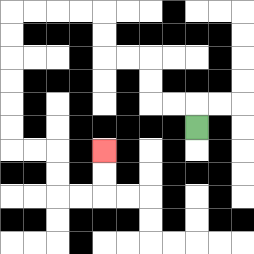{'start': '[8, 5]', 'end': '[4, 6]', 'path_directions': 'U,L,L,U,U,L,L,U,U,L,L,L,L,D,D,D,D,D,D,R,R,D,D,R,R,U,U', 'path_coordinates': '[[8, 5], [8, 4], [7, 4], [6, 4], [6, 3], [6, 2], [5, 2], [4, 2], [4, 1], [4, 0], [3, 0], [2, 0], [1, 0], [0, 0], [0, 1], [0, 2], [0, 3], [0, 4], [0, 5], [0, 6], [1, 6], [2, 6], [2, 7], [2, 8], [3, 8], [4, 8], [4, 7], [4, 6]]'}